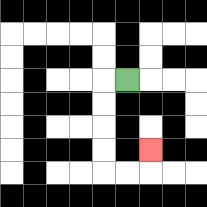{'start': '[5, 3]', 'end': '[6, 6]', 'path_directions': 'L,D,D,D,D,R,R,U', 'path_coordinates': '[[5, 3], [4, 3], [4, 4], [4, 5], [4, 6], [4, 7], [5, 7], [6, 7], [6, 6]]'}